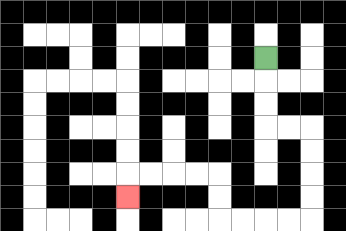{'start': '[11, 2]', 'end': '[5, 8]', 'path_directions': 'D,D,D,R,R,D,D,D,D,L,L,L,L,U,U,L,L,L,L,D', 'path_coordinates': '[[11, 2], [11, 3], [11, 4], [11, 5], [12, 5], [13, 5], [13, 6], [13, 7], [13, 8], [13, 9], [12, 9], [11, 9], [10, 9], [9, 9], [9, 8], [9, 7], [8, 7], [7, 7], [6, 7], [5, 7], [5, 8]]'}